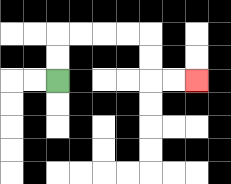{'start': '[2, 3]', 'end': '[8, 3]', 'path_directions': 'U,U,R,R,R,R,D,D,R,R', 'path_coordinates': '[[2, 3], [2, 2], [2, 1], [3, 1], [4, 1], [5, 1], [6, 1], [6, 2], [6, 3], [7, 3], [8, 3]]'}